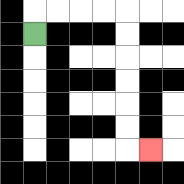{'start': '[1, 1]', 'end': '[6, 6]', 'path_directions': 'U,R,R,R,R,D,D,D,D,D,D,R', 'path_coordinates': '[[1, 1], [1, 0], [2, 0], [3, 0], [4, 0], [5, 0], [5, 1], [5, 2], [5, 3], [5, 4], [5, 5], [5, 6], [6, 6]]'}